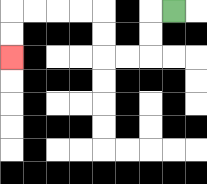{'start': '[7, 0]', 'end': '[0, 2]', 'path_directions': 'L,D,D,L,L,U,U,L,L,L,L,D,D', 'path_coordinates': '[[7, 0], [6, 0], [6, 1], [6, 2], [5, 2], [4, 2], [4, 1], [4, 0], [3, 0], [2, 0], [1, 0], [0, 0], [0, 1], [0, 2]]'}